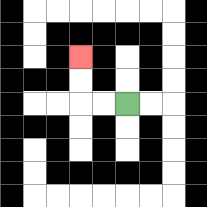{'start': '[5, 4]', 'end': '[3, 2]', 'path_directions': 'L,L,U,U', 'path_coordinates': '[[5, 4], [4, 4], [3, 4], [3, 3], [3, 2]]'}